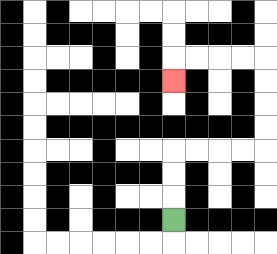{'start': '[7, 9]', 'end': '[7, 3]', 'path_directions': 'U,U,U,R,R,R,R,U,U,U,U,L,L,L,L,D', 'path_coordinates': '[[7, 9], [7, 8], [7, 7], [7, 6], [8, 6], [9, 6], [10, 6], [11, 6], [11, 5], [11, 4], [11, 3], [11, 2], [10, 2], [9, 2], [8, 2], [7, 2], [7, 3]]'}